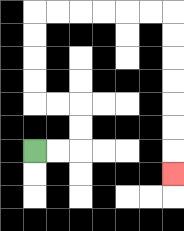{'start': '[1, 6]', 'end': '[7, 7]', 'path_directions': 'R,R,U,U,L,L,U,U,U,U,R,R,R,R,R,R,D,D,D,D,D,D,D', 'path_coordinates': '[[1, 6], [2, 6], [3, 6], [3, 5], [3, 4], [2, 4], [1, 4], [1, 3], [1, 2], [1, 1], [1, 0], [2, 0], [3, 0], [4, 0], [5, 0], [6, 0], [7, 0], [7, 1], [7, 2], [7, 3], [7, 4], [7, 5], [7, 6], [7, 7]]'}